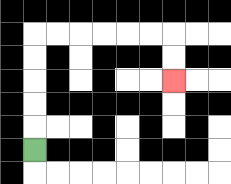{'start': '[1, 6]', 'end': '[7, 3]', 'path_directions': 'U,U,U,U,U,R,R,R,R,R,R,D,D', 'path_coordinates': '[[1, 6], [1, 5], [1, 4], [1, 3], [1, 2], [1, 1], [2, 1], [3, 1], [4, 1], [5, 1], [6, 1], [7, 1], [7, 2], [7, 3]]'}